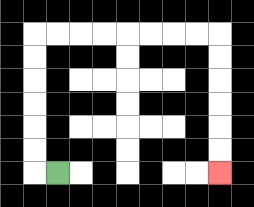{'start': '[2, 7]', 'end': '[9, 7]', 'path_directions': 'L,U,U,U,U,U,U,R,R,R,R,R,R,R,R,D,D,D,D,D,D', 'path_coordinates': '[[2, 7], [1, 7], [1, 6], [1, 5], [1, 4], [1, 3], [1, 2], [1, 1], [2, 1], [3, 1], [4, 1], [5, 1], [6, 1], [7, 1], [8, 1], [9, 1], [9, 2], [9, 3], [9, 4], [9, 5], [9, 6], [9, 7]]'}